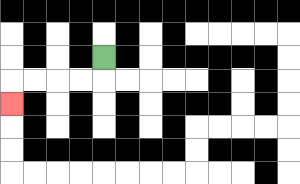{'start': '[4, 2]', 'end': '[0, 4]', 'path_directions': 'D,L,L,L,L,D', 'path_coordinates': '[[4, 2], [4, 3], [3, 3], [2, 3], [1, 3], [0, 3], [0, 4]]'}